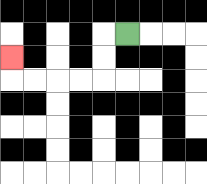{'start': '[5, 1]', 'end': '[0, 2]', 'path_directions': 'L,D,D,L,L,L,L,U', 'path_coordinates': '[[5, 1], [4, 1], [4, 2], [4, 3], [3, 3], [2, 3], [1, 3], [0, 3], [0, 2]]'}